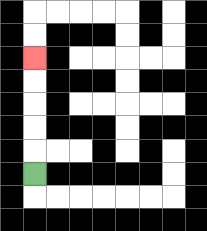{'start': '[1, 7]', 'end': '[1, 2]', 'path_directions': 'U,U,U,U,U', 'path_coordinates': '[[1, 7], [1, 6], [1, 5], [1, 4], [1, 3], [1, 2]]'}